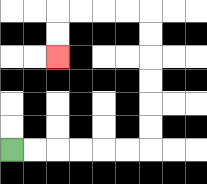{'start': '[0, 6]', 'end': '[2, 2]', 'path_directions': 'R,R,R,R,R,R,U,U,U,U,U,U,L,L,L,L,D,D', 'path_coordinates': '[[0, 6], [1, 6], [2, 6], [3, 6], [4, 6], [5, 6], [6, 6], [6, 5], [6, 4], [6, 3], [6, 2], [6, 1], [6, 0], [5, 0], [4, 0], [3, 0], [2, 0], [2, 1], [2, 2]]'}